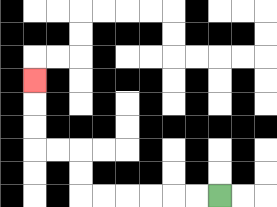{'start': '[9, 8]', 'end': '[1, 3]', 'path_directions': 'L,L,L,L,L,L,U,U,L,L,U,U,U', 'path_coordinates': '[[9, 8], [8, 8], [7, 8], [6, 8], [5, 8], [4, 8], [3, 8], [3, 7], [3, 6], [2, 6], [1, 6], [1, 5], [1, 4], [1, 3]]'}